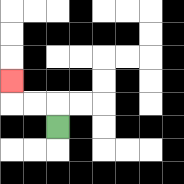{'start': '[2, 5]', 'end': '[0, 3]', 'path_directions': 'U,L,L,U', 'path_coordinates': '[[2, 5], [2, 4], [1, 4], [0, 4], [0, 3]]'}